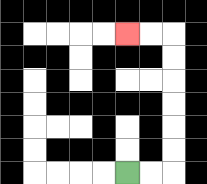{'start': '[5, 7]', 'end': '[5, 1]', 'path_directions': 'R,R,U,U,U,U,U,U,L,L', 'path_coordinates': '[[5, 7], [6, 7], [7, 7], [7, 6], [7, 5], [7, 4], [7, 3], [7, 2], [7, 1], [6, 1], [5, 1]]'}